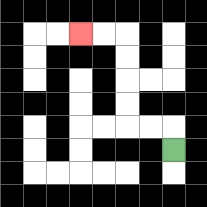{'start': '[7, 6]', 'end': '[3, 1]', 'path_directions': 'U,L,L,U,U,U,U,L,L', 'path_coordinates': '[[7, 6], [7, 5], [6, 5], [5, 5], [5, 4], [5, 3], [5, 2], [5, 1], [4, 1], [3, 1]]'}